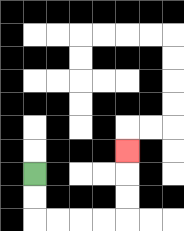{'start': '[1, 7]', 'end': '[5, 6]', 'path_directions': 'D,D,R,R,R,R,U,U,U', 'path_coordinates': '[[1, 7], [1, 8], [1, 9], [2, 9], [3, 9], [4, 9], [5, 9], [5, 8], [5, 7], [5, 6]]'}